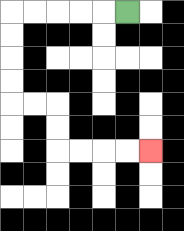{'start': '[5, 0]', 'end': '[6, 6]', 'path_directions': 'L,L,L,L,L,D,D,D,D,R,R,D,D,R,R,R,R', 'path_coordinates': '[[5, 0], [4, 0], [3, 0], [2, 0], [1, 0], [0, 0], [0, 1], [0, 2], [0, 3], [0, 4], [1, 4], [2, 4], [2, 5], [2, 6], [3, 6], [4, 6], [5, 6], [6, 6]]'}